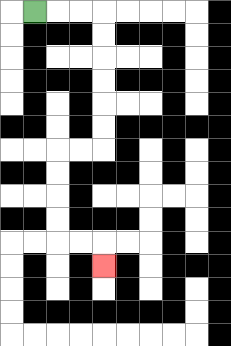{'start': '[1, 0]', 'end': '[4, 11]', 'path_directions': 'R,R,R,D,D,D,D,D,D,L,L,D,D,D,D,R,R,D', 'path_coordinates': '[[1, 0], [2, 0], [3, 0], [4, 0], [4, 1], [4, 2], [4, 3], [4, 4], [4, 5], [4, 6], [3, 6], [2, 6], [2, 7], [2, 8], [2, 9], [2, 10], [3, 10], [4, 10], [4, 11]]'}